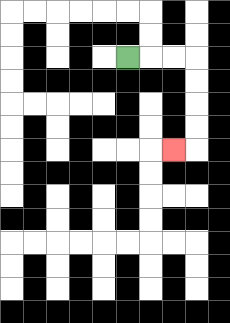{'start': '[5, 2]', 'end': '[7, 6]', 'path_directions': 'R,R,R,D,D,D,D,L', 'path_coordinates': '[[5, 2], [6, 2], [7, 2], [8, 2], [8, 3], [8, 4], [8, 5], [8, 6], [7, 6]]'}